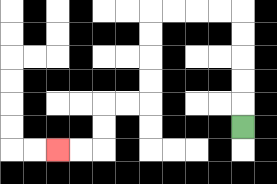{'start': '[10, 5]', 'end': '[2, 6]', 'path_directions': 'U,U,U,U,U,L,L,L,L,D,D,D,D,L,L,D,D,L,L', 'path_coordinates': '[[10, 5], [10, 4], [10, 3], [10, 2], [10, 1], [10, 0], [9, 0], [8, 0], [7, 0], [6, 0], [6, 1], [6, 2], [6, 3], [6, 4], [5, 4], [4, 4], [4, 5], [4, 6], [3, 6], [2, 6]]'}